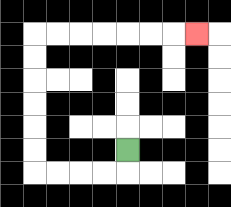{'start': '[5, 6]', 'end': '[8, 1]', 'path_directions': 'D,L,L,L,L,U,U,U,U,U,U,R,R,R,R,R,R,R', 'path_coordinates': '[[5, 6], [5, 7], [4, 7], [3, 7], [2, 7], [1, 7], [1, 6], [1, 5], [1, 4], [1, 3], [1, 2], [1, 1], [2, 1], [3, 1], [4, 1], [5, 1], [6, 1], [7, 1], [8, 1]]'}